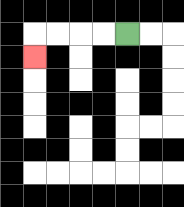{'start': '[5, 1]', 'end': '[1, 2]', 'path_directions': 'L,L,L,L,D', 'path_coordinates': '[[5, 1], [4, 1], [3, 1], [2, 1], [1, 1], [1, 2]]'}